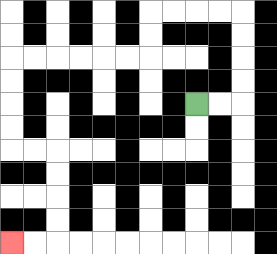{'start': '[8, 4]', 'end': '[0, 10]', 'path_directions': 'R,R,U,U,U,U,L,L,L,L,D,D,L,L,L,L,L,L,D,D,D,D,R,R,D,D,D,D,L,L', 'path_coordinates': '[[8, 4], [9, 4], [10, 4], [10, 3], [10, 2], [10, 1], [10, 0], [9, 0], [8, 0], [7, 0], [6, 0], [6, 1], [6, 2], [5, 2], [4, 2], [3, 2], [2, 2], [1, 2], [0, 2], [0, 3], [0, 4], [0, 5], [0, 6], [1, 6], [2, 6], [2, 7], [2, 8], [2, 9], [2, 10], [1, 10], [0, 10]]'}